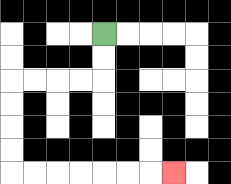{'start': '[4, 1]', 'end': '[7, 7]', 'path_directions': 'D,D,L,L,L,L,D,D,D,D,R,R,R,R,R,R,R', 'path_coordinates': '[[4, 1], [4, 2], [4, 3], [3, 3], [2, 3], [1, 3], [0, 3], [0, 4], [0, 5], [0, 6], [0, 7], [1, 7], [2, 7], [3, 7], [4, 7], [5, 7], [6, 7], [7, 7]]'}